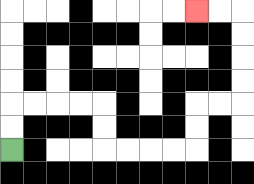{'start': '[0, 6]', 'end': '[8, 0]', 'path_directions': 'U,U,R,R,R,R,D,D,R,R,R,R,U,U,R,R,U,U,U,U,L,L', 'path_coordinates': '[[0, 6], [0, 5], [0, 4], [1, 4], [2, 4], [3, 4], [4, 4], [4, 5], [4, 6], [5, 6], [6, 6], [7, 6], [8, 6], [8, 5], [8, 4], [9, 4], [10, 4], [10, 3], [10, 2], [10, 1], [10, 0], [9, 0], [8, 0]]'}